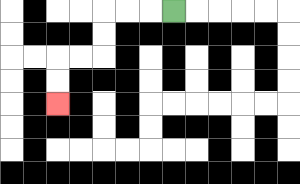{'start': '[7, 0]', 'end': '[2, 4]', 'path_directions': 'L,L,L,D,D,L,L,D,D', 'path_coordinates': '[[7, 0], [6, 0], [5, 0], [4, 0], [4, 1], [4, 2], [3, 2], [2, 2], [2, 3], [2, 4]]'}